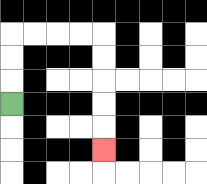{'start': '[0, 4]', 'end': '[4, 6]', 'path_directions': 'U,U,U,R,R,R,R,D,D,D,D,D', 'path_coordinates': '[[0, 4], [0, 3], [0, 2], [0, 1], [1, 1], [2, 1], [3, 1], [4, 1], [4, 2], [4, 3], [4, 4], [4, 5], [4, 6]]'}